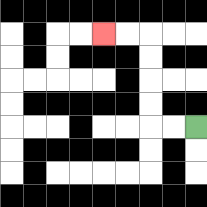{'start': '[8, 5]', 'end': '[4, 1]', 'path_directions': 'L,L,U,U,U,U,L,L', 'path_coordinates': '[[8, 5], [7, 5], [6, 5], [6, 4], [6, 3], [6, 2], [6, 1], [5, 1], [4, 1]]'}